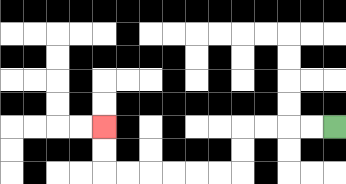{'start': '[14, 5]', 'end': '[4, 5]', 'path_directions': 'L,L,L,L,D,D,L,L,L,L,L,L,U,U', 'path_coordinates': '[[14, 5], [13, 5], [12, 5], [11, 5], [10, 5], [10, 6], [10, 7], [9, 7], [8, 7], [7, 7], [6, 7], [5, 7], [4, 7], [4, 6], [4, 5]]'}